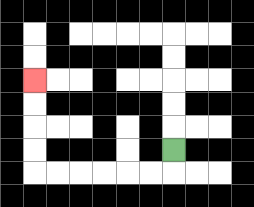{'start': '[7, 6]', 'end': '[1, 3]', 'path_directions': 'D,L,L,L,L,L,L,U,U,U,U', 'path_coordinates': '[[7, 6], [7, 7], [6, 7], [5, 7], [4, 7], [3, 7], [2, 7], [1, 7], [1, 6], [1, 5], [1, 4], [1, 3]]'}